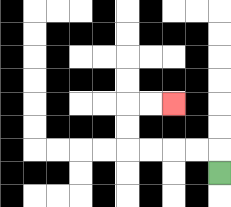{'start': '[9, 7]', 'end': '[7, 4]', 'path_directions': 'U,L,L,L,L,U,U,R,R', 'path_coordinates': '[[9, 7], [9, 6], [8, 6], [7, 6], [6, 6], [5, 6], [5, 5], [5, 4], [6, 4], [7, 4]]'}